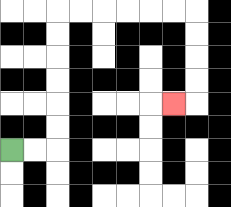{'start': '[0, 6]', 'end': '[7, 4]', 'path_directions': 'R,R,U,U,U,U,U,U,R,R,R,R,R,R,D,D,D,D,L', 'path_coordinates': '[[0, 6], [1, 6], [2, 6], [2, 5], [2, 4], [2, 3], [2, 2], [2, 1], [2, 0], [3, 0], [4, 0], [5, 0], [6, 0], [7, 0], [8, 0], [8, 1], [8, 2], [8, 3], [8, 4], [7, 4]]'}